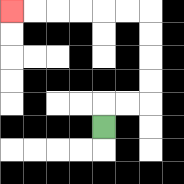{'start': '[4, 5]', 'end': '[0, 0]', 'path_directions': 'U,R,R,U,U,U,U,L,L,L,L,L,L', 'path_coordinates': '[[4, 5], [4, 4], [5, 4], [6, 4], [6, 3], [6, 2], [6, 1], [6, 0], [5, 0], [4, 0], [3, 0], [2, 0], [1, 0], [0, 0]]'}